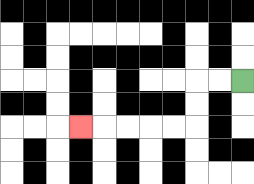{'start': '[10, 3]', 'end': '[3, 5]', 'path_directions': 'L,L,D,D,L,L,L,L,L', 'path_coordinates': '[[10, 3], [9, 3], [8, 3], [8, 4], [8, 5], [7, 5], [6, 5], [5, 5], [4, 5], [3, 5]]'}